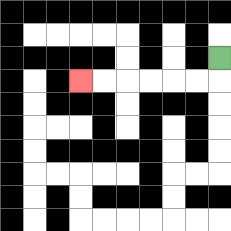{'start': '[9, 2]', 'end': '[3, 3]', 'path_directions': 'D,L,L,L,L,L,L', 'path_coordinates': '[[9, 2], [9, 3], [8, 3], [7, 3], [6, 3], [5, 3], [4, 3], [3, 3]]'}